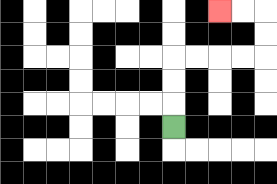{'start': '[7, 5]', 'end': '[9, 0]', 'path_directions': 'U,U,U,R,R,R,R,U,U,L,L', 'path_coordinates': '[[7, 5], [7, 4], [7, 3], [7, 2], [8, 2], [9, 2], [10, 2], [11, 2], [11, 1], [11, 0], [10, 0], [9, 0]]'}